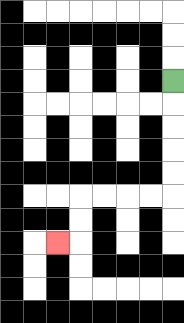{'start': '[7, 3]', 'end': '[2, 10]', 'path_directions': 'D,D,D,D,D,L,L,L,L,D,D,L', 'path_coordinates': '[[7, 3], [7, 4], [7, 5], [7, 6], [7, 7], [7, 8], [6, 8], [5, 8], [4, 8], [3, 8], [3, 9], [3, 10], [2, 10]]'}